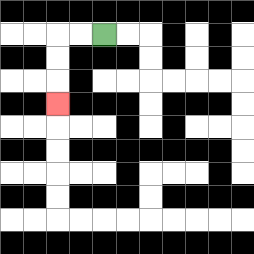{'start': '[4, 1]', 'end': '[2, 4]', 'path_directions': 'L,L,D,D,D', 'path_coordinates': '[[4, 1], [3, 1], [2, 1], [2, 2], [2, 3], [2, 4]]'}